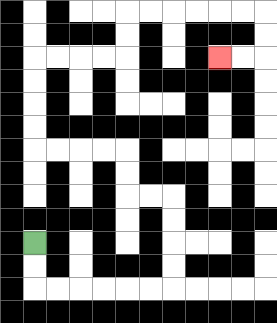{'start': '[1, 10]', 'end': '[9, 2]', 'path_directions': 'D,D,R,R,R,R,R,R,U,U,U,U,L,L,U,U,L,L,L,L,U,U,U,U,R,R,R,R,U,U,R,R,R,R,R,R,D,D,L,L', 'path_coordinates': '[[1, 10], [1, 11], [1, 12], [2, 12], [3, 12], [4, 12], [5, 12], [6, 12], [7, 12], [7, 11], [7, 10], [7, 9], [7, 8], [6, 8], [5, 8], [5, 7], [5, 6], [4, 6], [3, 6], [2, 6], [1, 6], [1, 5], [1, 4], [1, 3], [1, 2], [2, 2], [3, 2], [4, 2], [5, 2], [5, 1], [5, 0], [6, 0], [7, 0], [8, 0], [9, 0], [10, 0], [11, 0], [11, 1], [11, 2], [10, 2], [9, 2]]'}